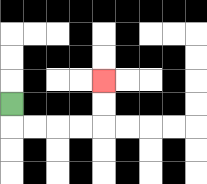{'start': '[0, 4]', 'end': '[4, 3]', 'path_directions': 'D,R,R,R,R,U,U', 'path_coordinates': '[[0, 4], [0, 5], [1, 5], [2, 5], [3, 5], [4, 5], [4, 4], [4, 3]]'}